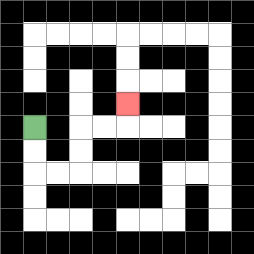{'start': '[1, 5]', 'end': '[5, 4]', 'path_directions': 'D,D,R,R,U,U,R,R,U', 'path_coordinates': '[[1, 5], [1, 6], [1, 7], [2, 7], [3, 7], [3, 6], [3, 5], [4, 5], [5, 5], [5, 4]]'}